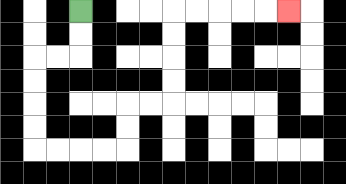{'start': '[3, 0]', 'end': '[12, 0]', 'path_directions': 'D,D,L,L,D,D,D,D,R,R,R,R,U,U,R,R,U,U,U,U,R,R,R,R,R', 'path_coordinates': '[[3, 0], [3, 1], [3, 2], [2, 2], [1, 2], [1, 3], [1, 4], [1, 5], [1, 6], [2, 6], [3, 6], [4, 6], [5, 6], [5, 5], [5, 4], [6, 4], [7, 4], [7, 3], [7, 2], [7, 1], [7, 0], [8, 0], [9, 0], [10, 0], [11, 0], [12, 0]]'}